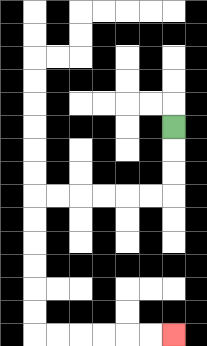{'start': '[7, 5]', 'end': '[7, 14]', 'path_directions': 'D,D,D,L,L,L,L,L,L,D,D,D,D,D,D,R,R,R,R,R,R', 'path_coordinates': '[[7, 5], [7, 6], [7, 7], [7, 8], [6, 8], [5, 8], [4, 8], [3, 8], [2, 8], [1, 8], [1, 9], [1, 10], [1, 11], [1, 12], [1, 13], [1, 14], [2, 14], [3, 14], [4, 14], [5, 14], [6, 14], [7, 14]]'}